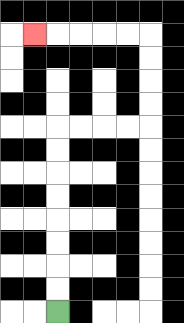{'start': '[2, 13]', 'end': '[1, 1]', 'path_directions': 'U,U,U,U,U,U,U,U,R,R,R,R,U,U,U,U,L,L,L,L,L', 'path_coordinates': '[[2, 13], [2, 12], [2, 11], [2, 10], [2, 9], [2, 8], [2, 7], [2, 6], [2, 5], [3, 5], [4, 5], [5, 5], [6, 5], [6, 4], [6, 3], [6, 2], [6, 1], [5, 1], [4, 1], [3, 1], [2, 1], [1, 1]]'}